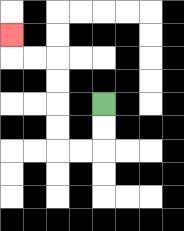{'start': '[4, 4]', 'end': '[0, 1]', 'path_directions': 'D,D,L,L,U,U,U,U,L,L,U', 'path_coordinates': '[[4, 4], [4, 5], [4, 6], [3, 6], [2, 6], [2, 5], [2, 4], [2, 3], [2, 2], [1, 2], [0, 2], [0, 1]]'}